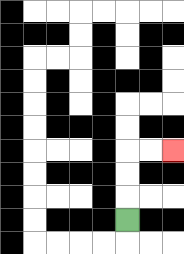{'start': '[5, 9]', 'end': '[7, 6]', 'path_directions': 'U,U,U,R,R', 'path_coordinates': '[[5, 9], [5, 8], [5, 7], [5, 6], [6, 6], [7, 6]]'}